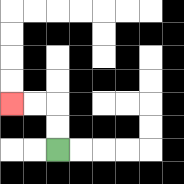{'start': '[2, 6]', 'end': '[0, 4]', 'path_directions': 'U,U,L,L', 'path_coordinates': '[[2, 6], [2, 5], [2, 4], [1, 4], [0, 4]]'}